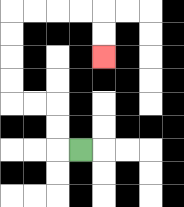{'start': '[3, 6]', 'end': '[4, 2]', 'path_directions': 'L,U,U,L,L,U,U,U,U,R,R,R,R,D,D', 'path_coordinates': '[[3, 6], [2, 6], [2, 5], [2, 4], [1, 4], [0, 4], [0, 3], [0, 2], [0, 1], [0, 0], [1, 0], [2, 0], [3, 0], [4, 0], [4, 1], [4, 2]]'}